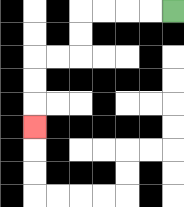{'start': '[7, 0]', 'end': '[1, 5]', 'path_directions': 'L,L,L,L,D,D,L,L,D,D,D', 'path_coordinates': '[[7, 0], [6, 0], [5, 0], [4, 0], [3, 0], [3, 1], [3, 2], [2, 2], [1, 2], [1, 3], [1, 4], [1, 5]]'}